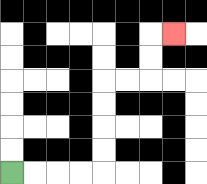{'start': '[0, 7]', 'end': '[7, 1]', 'path_directions': 'R,R,R,R,U,U,U,U,R,R,U,U,R', 'path_coordinates': '[[0, 7], [1, 7], [2, 7], [3, 7], [4, 7], [4, 6], [4, 5], [4, 4], [4, 3], [5, 3], [6, 3], [6, 2], [6, 1], [7, 1]]'}